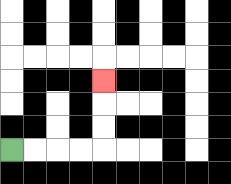{'start': '[0, 6]', 'end': '[4, 3]', 'path_directions': 'R,R,R,R,U,U,U', 'path_coordinates': '[[0, 6], [1, 6], [2, 6], [3, 6], [4, 6], [4, 5], [4, 4], [4, 3]]'}